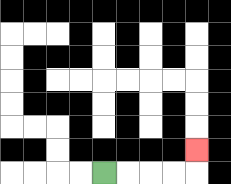{'start': '[4, 7]', 'end': '[8, 6]', 'path_directions': 'R,R,R,R,U', 'path_coordinates': '[[4, 7], [5, 7], [6, 7], [7, 7], [8, 7], [8, 6]]'}